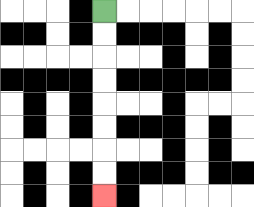{'start': '[4, 0]', 'end': '[4, 8]', 'path_directions': 'D,D,D,D,D,D,D,D', 'path_coordinates': '[[4, 0], [4, 1], [4, 2], [4, 3], [4, 4], [4, 5], [4, 6], [4, 7], [4, 8]]'}